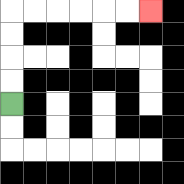{'start': '[0, 4]', 'end': '[6, 0]', 'path_directions': 'U,U,U,U,R,R,R,R,R,R', 'path_coordinates': '[[0, 4], [0, 3], [0, 2], [0, 1], [0, 0], [1, 0], [2, 0], [3, 0], [4, 0], [5, 0], [6, 0]]'}